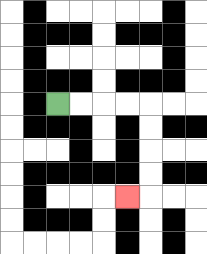{'start': '[2, 4]', 'end': '[5, 8]', 'path_directions': 'R,R,R,R,D,D,D,D,L', 'path_coordinates': '[[2, 4], [3, 4], [4, 4], [5, 4], [6, 4], [6, 5], [6, 6], [6, 7], [6, 8], [5, 8]]'}